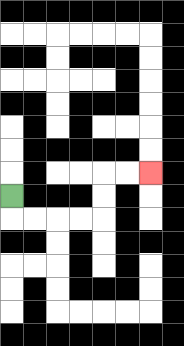{'start': '[0, 8]', 'end': '[6, 7]', 'path_directions': 'D,R,R,R,R,U,U,R,R', 'path_coordinates': '[[0, 8], [0, 9], [1, 9], [2, 9], [3, 9], [4, 9], [4, 8], [4, 7], [5, 7], [6, 7]]'}